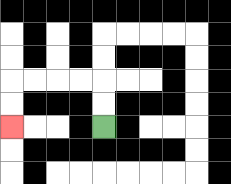{'start': '[4, 5]', 'end': '[0, 5]', 'path_directions': 'U,U,L,L,L,L,D,D', 'path_coordinates': '[[4, 5], [4, 4], [4, 3], [3, 3], [2, 3], [1, 3], [0, 3], [0, 4], [0, 5]]'}